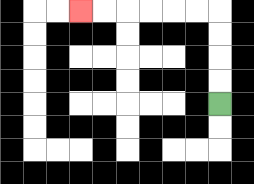{'start': '[9, 4]', 'end': '[3, 0]', 'path_directions': 'U,U,U,U,L,L,L,L,L,L', 'path_coordinates': '[[9, 4], [9, 3], [9, 2], [9, 1], [9, 0], [8, 0], [7, 0], [6, 0], [5, 0], [4, 0], [3, 0]]'}